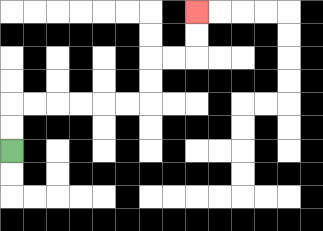{'start': '[0, 6]', 'end': '[8, 0]', 'path_directions': 'U,U,R,R,R,R,R,R,U,U,R,R,U,U', 'path_coordinates': '[[0, 6], [0, 5], [0, 4], [1, 4], [2, 4], [3, 4], [4, 4], [5, 4], [6, 4], [6, 3], [6, 2], [7, 2], [8, 2], [8, 1], [8, 0]]'}